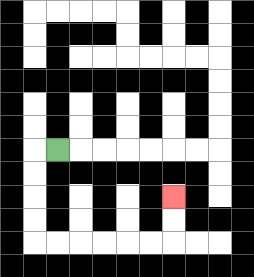{'start': '[2, 6]', 'end': '[7, 8]', 'path_directions': 'L,D,D,D,D,R,R,R,R,R,R,U,U', 'path_coordinates': '[[2, 6], [1, 6], [1, 7], [1, 8], [1, 9], [1, 10], [2, 10], [3, 10], [4, 10], [5, 10], [6, 10], [7, 10], [7, 9], [7, 8]]'}